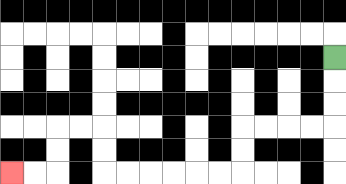{'start': '[14, 2]', 'end': '[0, 7]', 'path_directions': 'D,D,D,L,L,L,L,D,D,L,L,L,L,L,L,U,U,L,L,D,D,L,L', 'path_coordinates': '[[14, 2], [14, 3], [14, 4], [14, 5], [13, 5], [12, 5], [11, 5], [10, 5], [10, 6], [10, 7], [9, 7], [8, 7], [7, 7], [6, 7], [5, 7], [4, 7], [4, 6], [4, 5], [3, 5], [2, 5], [2, 6], [2, 7], [1, 7], [0, 7]]'}